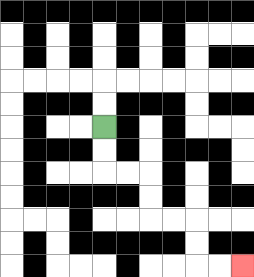{'start': '[4, 5]', 'end': '[10, 11]', 'path_directions': 'D,D,R,R,D,D,R,R,D,D,R,R', 'path_coordinates': '[[4, 5], [4, 6], [4, 7], [5, 7], [6, 7], [6, 8], [6, 9], [7, 9], [8, 9], [8, 10], [8, 11], [9, 11], [10, 11]]'}